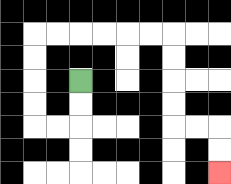{'start': '[3, 3]', 'end': '[9, 7]', 'path_directions': 'D,D,L,L,U,U,U,U,R,R,R,R,R,R,D,D,D,D,R,R,D,D', 'path_coordinates': '[[3, 3], [3, 4], [3, 5], [2, 5], [1, 5], [1, 4], [1, 3], [1, 2], [1, 1], [2, 1], [3, 1], [4, 1], [5, 1], [6, 1], [7, 1], [7, 2], [7, 3], [7, 4], [7, 5], [8, 5], [9, 5], [9, 6], [9, 7]]'}